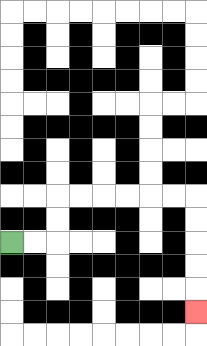{'start': '[0, 10]', 'end': '[8, 13]', 'path_directions': 'R,R,U,U,R,R,R,R,R,R,D,D,D,D,D', 'path_coordinates': '[[0, 10], [1, 10], [2, 10], [2, 9], [2, 8], [3, 8], [4, 8], [5, 8], [6, 8], [7, 8], [8, 8], [8, 9], [8, 10], [8, 11], [8, 12], [8, 13]]'}